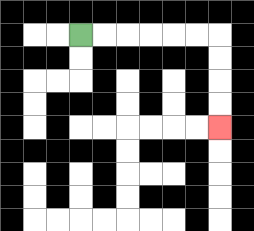{'start': '[3, 1]', 'end': '[9, 5]', 'path_directions': 'R,R,R,R,R,R,D,D,D,D', 'path_coordinates': '[[3, 1], [4, 1], [5, 1], [6, 1], [7, 1], [8, 1], [9, 1], [9, 2], [9, 3], [9, 4], [9, 5]]'}